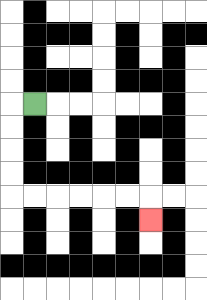{'start': '[1, 4]', 'end': '[6, 9]', 'path_directions': 'L,D,D,D,D,R,R,R,R,R,R,D', 'path_coordinates': '[[1, 4], [0, 4], [0, 5], [0, 6], [0, 7], [0, 8], [1, 8], [2, 8], [3, 8], [4, 8], [5, 8], [6, 8], [6, 9]]'}